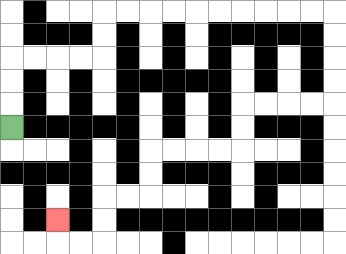{'start': '[0, 5]', 'end': '[2, 9]', 'path_directions': 'U,U,U,R,R,R,R,U,U,R,R,R,R,R,R,R,R,R,R,D,D,D,D,L,L,L,L,D,D,L,L,L,L,D,D,L,L,D,D,L,L,U', 'path_coordinates': '[[0, 5], [0, 4], [0, 3], [0, 2], [1, 2], [2, 2], [3, 2], [4, 2], [4, 1], [4, 0], [5, 0], [6, 0], [7, 0], [8, 0], [9, 0], [10, 0], [11, 0], [12, 0], [13, 0], [14, 0], [14, 1], [14, 2], [14, 3], [14, 4], [13, 4], [12, 4], [11, 4], [10, 4], [10, 5], [10, 6], [9, 6], [8, 6], [7, 6], [6, 6], [6, 7], [6, 8], [5, 8], [4, 8], [4, 9], [4, 10], [3, 10], [2, 10], [2, 9]]'}